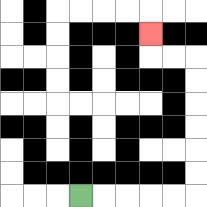{'start': '[3, 8]', 'end': '[6, 1]', 'path_directions': 'R,R,R,R,R,U,U,U,U,U,U,L,L,U', 'path_coordinates': '[[3, 8], [4, 8], [5, 8], [6, 8], [7, 8], [8, 8], [8, 7], [8, 6], [8, 5], [8, 4], [8, 3], [8, 2], [7, 2], [6, 2], [6, 1]]'}